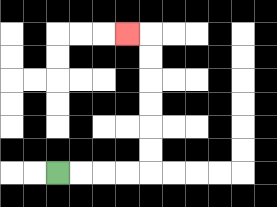{'start': '[2, 7]', 'end': '[5, 1]', 'path_directions': 'R,R,R,R,U,U,U,U,U,U,L', 'path_coordinates': '[[2, 7], [3, 7], [4, 7], [5, 7], [6, 7], [6, 6], [6, 5], [6, 4], [6, 3], [6, 2], [6, 1], [5, 1]]'}